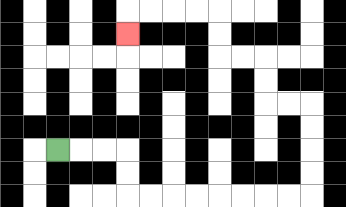{'start': '[2, 6]', 'end': '[5, 1]', 'path_directions': 'R,R,R,D,D,R,R,R,R,R,R,R,R,U,U,U,U,L,L,U,U,L,L,U,U,L,L,L,L,D', 'path_coordinates': '[[2, 6], [3, 6], [4, 6], [5, 6], [5, 7], [5, 8], [6, 8], [7, 8], [8, 8], [9, 8], [10, 8], [11, 8], [12, 8], [13, 8], [13, 7], [13, 6], [13, 5], [13, 4], [12, 4], [11, 4], [11, 3], [11, 2], [10, 2], [9, 2], [9, 1], [9, 0], [8, 0], [7, 0], [6, 0], [5, 0], [5, 1]]'}